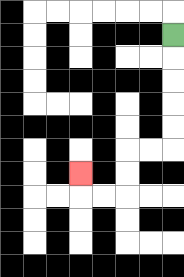{'start': '[7, 1]', 'end': '[3, 7]', 'path_directions': 'D,D,D,D,D,L,L,D,D,L,L,U', 'path_coordinates': '[[7, 1], [7, 2], [7, 3], [7, 4], [7, 5], [7, 6], [6, 6], [5, 6], [5, 7], [5, 8], [4, 8], [3, 8], [3, 7]]'}